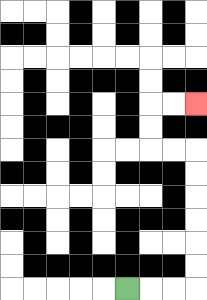{'start': '[5, 12]', 'end': '[8, 4]', 'path_directions': 'R,R,R,U,U,U,U,U,U,L,L,U,U,R,R', 'path_coordinates': '[[5, 12], [6, 12], [7, 12], [8, 12], [8, 11], [8, 10], [8, 9], [8, 8], [8, 7], [8, 6], [7, 6], [6, 6], [6, 5], [6, 4], [7, 4], [8, 4]]'}